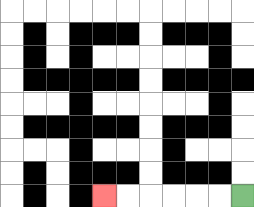{'start': '[10, 8]', 'end': '[4, 8]', 'path_directions': 'L,L,L,L,L,L', 'path_coordinates': '[[10, 8], [9, 8], [8, 8], [7, 8], [6, 8], [5, 8], [4, 8]]'}